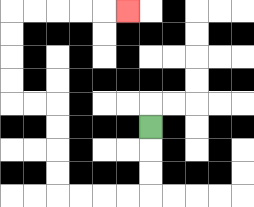{'start': '[6, 5]', 'end': '[5, 0]', 'path_directions': 'D,D,D,L,L,L,L,U,U,U,U,L,L,U,U,U,U,R,R,R,R,R', 'path_coordinates': '[[6, 5], [6, 6], [6, 7], [6, 8], [5, 8], [4, 8], [3, 8], [2, 8], [2, 7], [2, 6], [2, 5], [2, 4], [1, 4], [0, 4], [0, 3], [0, 2], [0, 1], [0, 0], [1, 0], [2, 0], [3, 0], [4, 0], [5, 0]]'}